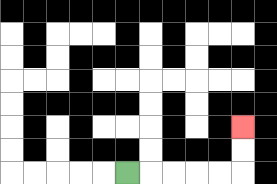{'start': '[5, 7]', 'end': '[10, 5]', 'path_directions': 'R,R,R,R,R,U,U', 'path_coordinates': '[[5, 7], [6, 7], [7, 7], [8, 7], [9, 7], [10, 7], [10, 6], [10, 5]]'}